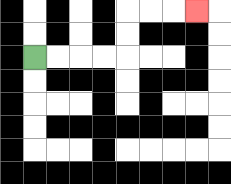{'start': '[1, 2]', 'end': '[8, 0]', 'path_directions': 'R,R,R,R,U,U,R,R,R', 'path_coordinates': '[[1, 2], [2, 2], [3, 2], [4, 2], [5, 2], [5, 1], [5, 0], [6, 0], [7, 0], [8, 0]]'}